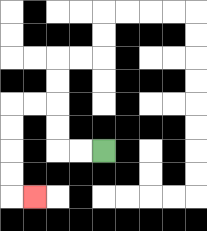{'start': '[4, 6]', 'end': '[1, 8]', 'path_directions': 'L,L,U,U,L,L,D,D,D,D,R', 'path_coordinates': '[[4, 6], [3, 6], [2, 6], [2, 5], [2, 4], [1, 4], [0, 4], [0, 5], [0, 6], [0, 7], [0, 8], [1, 8]]'}